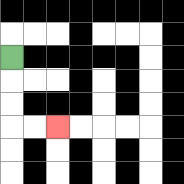{'start': '[0, 2]', 'end': '[2, 5]', 'path_directions': 'D,D,D,R,R', 'path_coordinates': '[[0, 2], [0, 3], [0, 4], [0, 5], [1, 5], [2, 5]]'}